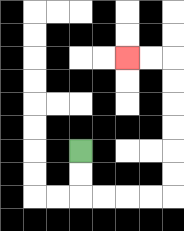{'start': '[3, 6]', 'end': '[5, 2]', 'path_directions': 'D,D,R,R,R,R,U,U,U,U,U,U,L,L', 'path_coordinates': '[[3, 6], [3, 7], [3, 8], [4, 8], [5, 8], [6, 8], [7, 8], [7, 7], [7, 6], [7, 5], [7, 4], [7, 3], [7, 2], [6, 2], [5, 2]]'}